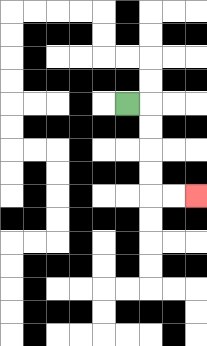{'start': '[5, 4]', 'end': '[8, 8]', 'path_directions': 'R,D,D,D,D,R,R', 'path_coordinates': '[[5, 4], [6, 4], [6, 5], [6, 6], [6, 7], [6, 8], [7, 8], [8, 8]]'}